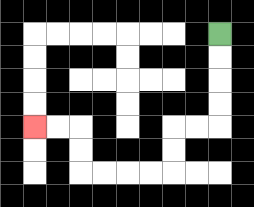{'start': '[9, 1]', 'end': '[1, 5]', 'path_directions': 'D,D,D,D,L,L,D,D,L,L,L,L,U,U,L,L', 'path_coordinates': '[[9, 1], [9, 2], [9, 3], [9, 4], [9, 5], [8, 5], [7, 5], [7, 6], [7, 7], [6, 7], [5, 7], [4, 7], [3, 7], [3, 6], [3, 5], [2, 5], [1, 5]]'}